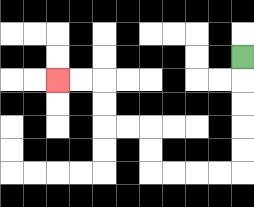{'start': '[10, 2]', 'end': '[2, 3]', 'path_directions': 'D,D,D,D,D,L,L,L,L,U,U,L,L,U,U,L,L', 'path_coordinates': '[[10, 2], [10, 3], [10, 4], [10, 5], [10, 6], [10, 7], [9, 7], [8, 7], [7, 7], [6, 7], [6, 6], [6, 5], [5, 5], [4, 5], [4, 4], [4, 3], [3, 3], [2, 3]]'}